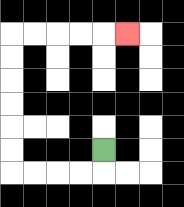{'start': '[4, 6]', 'end': '[5, 1]', 'path_directions': 'D,L,L,L,L,U,U,U,U,U,U,R,R,R,R,R', 'path_coordinates': '[[4, 6], [4, 7], [3, 7], [2, 7], [1, 7], [0, 7], [0, 6], [0, 5], [0, 4], [0, 3], [0, 2], [0, 1], [1, 1], [2, 1], [3, 1], [4, 1], [5, 1]]'}